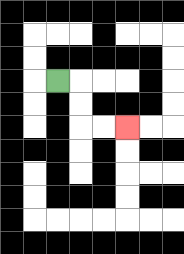{'start': '[2, 3]', 'end': '[5, 5]', 'path_directions': 'R,D,D,R,R', 'path_coordinates': '[[2, 3], [3, 3], [3, 4], [3, 5], [4, 5], [5, 5]]'}